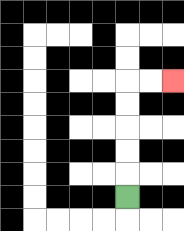{'start': '[5, 8]', 'end': '[7, 3]', 'path_directions': 'U,U,U,U,U,R,R', 'path_coordinates': '[[5, 8], [5, 7], [5, 6], [5, 5], [5, 4], [5, 3], [6, 3], [7, 3]]'}